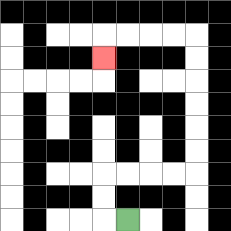{'start': '[5, 9]', 'end': '[4, 2]', 'path_directions': 'L,U,U,R,R,R,R,U,U,U,U,U,U,L,L,L,L,D', 'path_coordinates': '[[5, 9], [4, 9], [4, 8], [4, 7], [5, 7], [6, 7], [7, 7], [8, 7], [8, 6], [8, 5], [8, 4], [8, 3], [8, 2], [8, 1], [7, 1], [6, 1], [5, 1], [4, 1], [4, 2]]'}